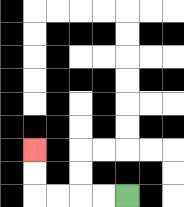{'start': '[5, 8]', 'end': '[1, 6]', 'path_directions': 'L,L,L,L,U,U', 'path_coordinates': '[[5, 8], [4, 8], [3, 8], [2, 8], [1, 8], [1, 7], [1, 6]]'}